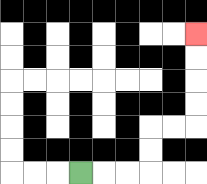{'start': '[3, 7]', 'end': '[8, 1]', 'path_directions': 'R,R,R,U,U,R,R,U,U,U,U', 'path_coordinates': '[[3, 7], [4, 7], [5, 7], [6, 7], [6, 6], [6, 5], [7, 5], [8, 5], [8, 4], [8, 3], [8, 2], [8, 1]]'}